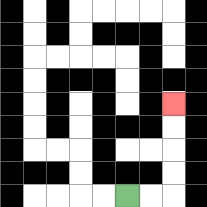{'start': '[5, 8]', 'end': '[7, 4]', 'path_directions': 'R,R,U,U,U,U', 'path_coordinates': '[[5, 8], [6, 8], [7, 8], [7, 7], [7, 6], [7, 5], [7, 4]]'}